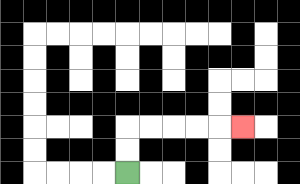{'start': '[5, 7]', 'end': '[10, 5]', 'path_directions': 'U,U,R,R,R,R,R', 'path_coordinates': '[[5, 7], [5, 6], [5, 5], [6, 5], [7, 5], [8, 5], [9, 5], [10, 5]]'}